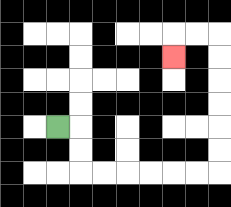{'start': '[2, 5]', 'end': '[7, 2]', 'path_directions': 'R,D,D,R,R,R,R,R,R,U,U,U,U,U,U,L,L,D', 'path_coordinates': '[[2, 5], [3, 5], [3, 6], [3, 7], [4, 7], [5, 7], [6, 7], [7, 7], [8, 7], [9, 7], [9, 6], [9, 5], [9, 4], [9, 3], [9, 2], [9, 1], [8, 1], [7, 1], [7, 2]]'}